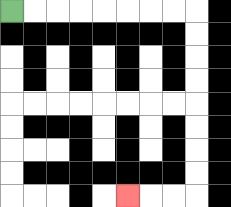{'start': '[0, 0]', 'end': '[5, 8]', 'path_directions': 'R,R,R,R,R,R,R,R,D,D,D,D,D,D,D,D,L,L,L', 'path_coordinates': '[[0, 0], [1, 0], [2, 0], [3, 0], [4, 0], [5, 0], [6, 0], [7, 0], [8, 0], [8, 1], [8, 2], [8, 3], [8, 4], [8, 5], [8, 6], [8, 7], [8, 8], [7, 8], [6, 8], [5, 8]]'}